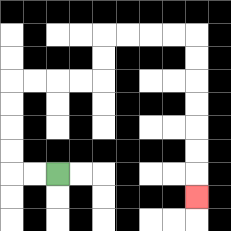{'start': '[2, 7]', 'end': '[8, 8]', 'path_directions': 'L,L,U,U,U,U,R,R,R,R,U,U,R,R,R,R,D,D,D,D,D,D,D', 'path_coordinates': '[[2, 7], [1, 7], [0, 7], [0, 6], [0, 5], [0, 4], [0, 3], [1, 3], [2, 3], [3, 3], [4, 3], [4, 2], [4, 1], [5, 1], [6, 1], [7, 1], [8, 1], [8, 2], [8, 3], [8, 4], [8, 5], [8, 6], [8, 7], [8, 8]]'}